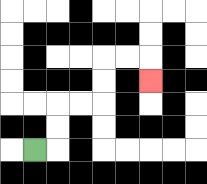{'start': '[1, 6]', 'end': '[6, 3]', 'path_directions': 'R,U,U,R,R,U,U,R,R,D', 'path_coordinates': '[[1, 6], [2, 6], [2, 5], [2, 4], [3, 4], [4, 4], [4, 3], [4, 2], [5, 2], [6, 2], [6, 3]]'}